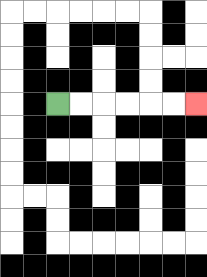{'start': '[2, 4]', 'end': '[8, 4]', 'path_directions': 'R,R,R,R,R,R', 'path_coordinates': '[[2, 4], [3, 4], [4, 4], [5, 4], [6, 4], [7, 4], [8, 4]]'}